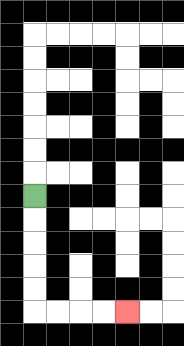{'start': '[1, 8]', 'end': '[5, 13]', 'path_directions': 'D,D,D,D,D,R,R,R,R', 'path_coordinates': '[[1, 8], [1, 9], [1, 10], [1, 11], [1, 12], [1, 13], [2, 13], [3, 13], [4, 13], [5, 13]]'}